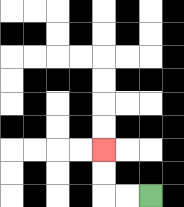{'start': '[6, 8]', 'end': '[4, 6]', 'path_directions': 'L,L,U,U', 'path_coordinates': '[[6, 8], [5, 8], [4, 8], [4, 7], [4, 6]]'}